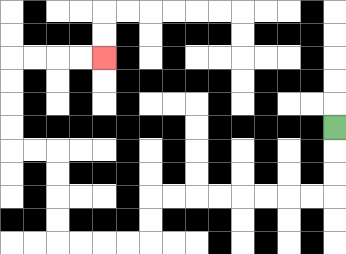{'start': '[14, 5]', 'end': '[4, 2]', 'path_directions': 'D,D,D,L,L,L,L,L,L,L,L,D,D,L,L,L,L,U,U,U,U,L,L,U,U,U,U,R,R,R,R', 'path_coordinates': '[[14, 5], [14, 6], [14, 7], [14, 8], [13, 8], [12, 8], [11, 8], [10, 8], [9, 8], [8, 8], [7, 8], [6, 8], [6, 9], [6, 10], [5, 10], [4, 10], [3, 10], [2, 10], [2, 9], [2, 8], [2, 7], [2, 6], [1, 6], [0, 6], [0, 5], [0, 4], [0, 3], [0, 2], [1, 2], [2, 2], [3, 2], [4, 2]]'}